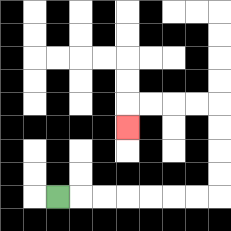{'start': '[2, 8]', 'end': '[5, 5]', 'path_directions': 'R,R,R,R,R,R,R,U,U,U,U,L,L,L,L,D', 'path_coordinates': '[[2, 8], [3, 8], [4, 8], [5, 8], [6, 8], [7, 8], [8, 8], [9, 8], [9, 7], [9, 6], [9, 5], [9, 4], [8, 4], [7, 4], [6, 4], [5, 4], [5, 5]]'}